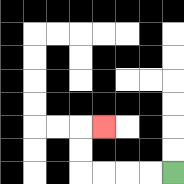{'start': '[7, 7]', 'end': '[4, 5]', 'path_directions': 'L,L,L,L,U,U,R', 'path_coordinates': '[[7, 7], [6, 7], [5, 7], [4, 7], [3, 7], [3, 6], [3, 5], [4, 5]]'}